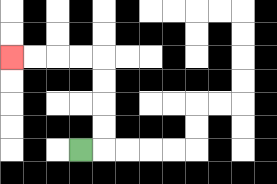{'start': '[3, 6]', 'end': '[0, 2]', 'path_directions': 'R,U,U,U,U,L,L,L,L', 'path_coordinates': '[[3, 6], [4, 6], [4, 5], [4, 4], [4, 3], [4, 2], [3, 2], [2, 2], [1, 2], [0, 2]]'}